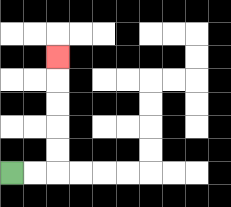{'start': '[0, 7]', 'end': '[2, 2]', 'path_directions': 'R,R,U,U,U,U,U', 'path_coordinates': '[[0, 7], [1, 7], [2, 7], [2, 6], [2, 5], [2, 4], [2, 3], [2, 2]]'}